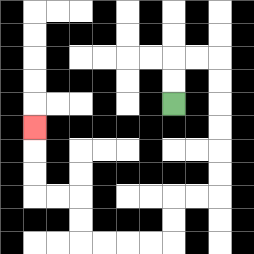{'start': '[7, 4]', 'end': '[1, 5]', 'path_directions': 'U,U,R,R,D,D,D,D,D,D,L,L,D,D,L,L,L,L,U,U,L,L,U,U,U', 'path_coordinates': '[[7, 4], [7, 3], [7, 2], [8, 2], [9, 2], [9, 3], [9, 4], [9, 5], [9, 6], [9, 7], [9, 8], [8, 8], [7, 8], [7, 9], [7, 10], [6, 10], [5, 10], [4, 10], [3, 10], [3, 9], [3, 8], [2, 8], [1, 8], [1, 7], [1, 6], [1, 5]]'}